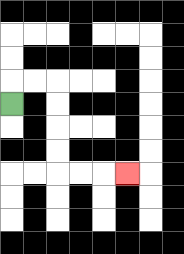{'start': '[0, 4]', 'end': '[5, 7]', 'path_directions': 'U,R,R,D,D,D,D,R,R,R', 'path_coordinates': '[[0, 4], [0, 3], [1, 3], [2, 3], [2, 4], [2, 5], [2, 6], [2, 7], [3, 7], [4, 7], [5, 7]]'}